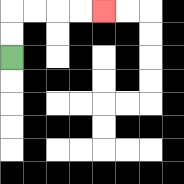{'start': '[0, 2]', 'end': '[4, 0]', 'path_directions': 'U,U,R,R,R,R', 'path_coordinates': '[[0, 2], [0, 1], [0, 0], [1, 0], [2, 0], [3, 0], [4, 0]]'}